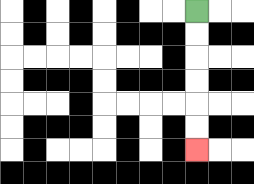{'start': '[8, 0]', 'end': '[8, 6]', 'path_directions': 'D,D,D,D,D,D', 'path_coordinates': '[[8, 0], [8, 1], [8, 2], [8, 3], [8, 4], [8, 5], [8, 6]]'}